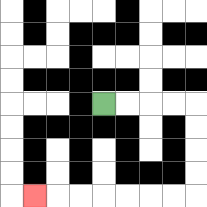{'start': '[4, 4]', 'end': '[1, 8]', 'path_directions': 'R,R,R,R,D,D,D,D,L,L,L,L,L,L,L', 'path_coordinates': '[[4, 4], [5, 4], [6, 4], [7, 4], [8, 4], [8, 5], [8, 6], [8, 7], [8, 8], [7, 8], [6, 8], [5, 8], [4, 8], [3, 8], [2, 8], [1, 8]]'}